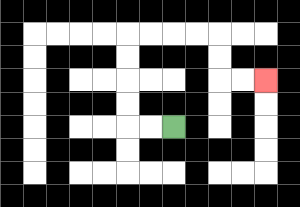{'start': '[7, 5]', 'end': '[11, 3]', 'path_directions': 'L,L,U,U,U,U,R,R,R,R,D,D,R,R', 'path_coordinates': '[[7, 5], [6, 5], [5, 5], [5, 4], [5, 3], [5, 2], [5, 1], [6, 1], [7, 1], [8, 1], [9, 1], [9, 2], [9, 3], [10, 3], [11, 3]]'}